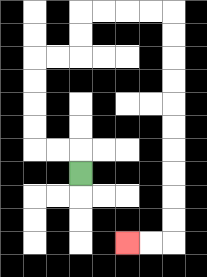{'start': '[3, 7]', 'end': '[5, 10]', 'path_directions': 'U,L,L,U,U,U,U,R,R,U,U,R,R,R,R,D,D,D,D,D,D,D,D,D,D,L,L', 'path_coordinates': '[[3, 7], [3, 6], [2, 6], [1, 6], [1, 5], [1, 4], [1, 3], [1, 2], [2, 2], [3, 2], [3, 1], [3, 0], [4, 0], [5, 0], [6, 0], [7, 0], [7, 1], [7, 2], [7, 3], [7, 4], [7, 5], [7, 6], [7, 7], [7, 8], [7, 9], [7, 10], [6, 10], [5, 10]]'}